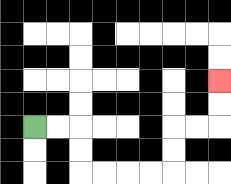{'start': '[1, 5]', 'end': '[9, 3]', 'path_directions': 'R,R,D,D,R,R,R,R,U,U,R,R,U,U', 'path_coordinates': '[[1, 5], [2, 5], [3, 5], [3, 6], [3, 7], [4, 7], [5, 7], [6, 7], [7, 7], [7, 6], [7, 5], [8, 5], [9, 5], [9, 4], [9, 3]]'}